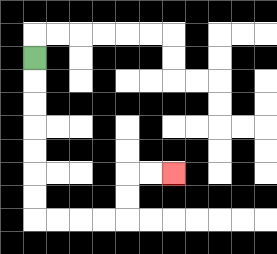{'start': '[1, 2]', 'end': '[7, 7]', 'path_directions': 'D,D,D,D,D,D,D,R,R,R,R,U,U,R,R', 'path_coordinates': '[[1, 2], [1, 3], [1, 4], [1, 5], [1, 6], [1, 7], [1, 8], [1, 9], [2, 9], [3, 9], [4, 9], [5, 9], [5, 8], [5, 7], [6, 7], [7, 7]]'}